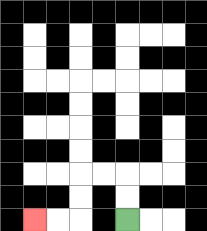{'start': '[5, 9]', 'end': '[1, 9]', 'path_directions': 'U,U,L,L,D,D,L,L', 'path_coordinates': '[[5, 9], [5, 8], [5, 7], [4, 7], [3, 7], [3, 8], [3, 9], [2, 9], [1, 9]]'}